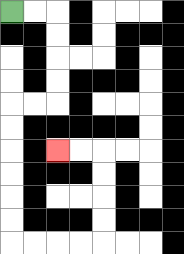{'start': '[0, 0]', 'end': '[2, 6]', 'path_directions': 'R,R,D,D,D,D,L,L,D,D,D,D,D,D,R,R,R,R,U,U,U,U,L,L', 'path_coordinates': '[[0, 0], [1, 0], [2, 0], [2, 1], [2, 2], [2, 3], [2, 4], [1, 4], [0, 4], [0, 5], [0, 6], [0, 7], [0, 8], [0, 9], [0, 10], [1, 10], [2, 10], [3, 10], [4, 10], [4, 9], [4, 8], [4, 7], [4, 6], [3, 6], [2, 6]]'}